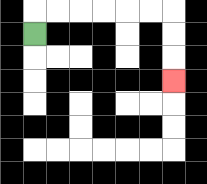{'start': '[1, 1]', 'end': '[7, 3]', 'path_directions': 'U,R,R,R,R,R,R,D,D,D', 'path_coordinates': '[[1, 1], [1, 0], [2, 0], [3, 0], [4, 0], [5, 0], [6, 0], [7, 0], [7, 1], [7, 2], [7, 3]]'}